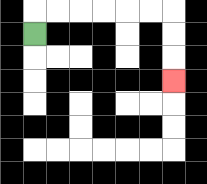{'start': '[1, 1]', 'end': '[7, 3]', 'path_directions': 'U,R,R,R,R,R,R,D,D,D', 'path_coordinates': '[[1, 1], [1, 0], [2, 0], [3, 0], [4, 0], [5, 0], [6, 0], [7, 0], [7, 1], [7, 2], [7, 3]]'}